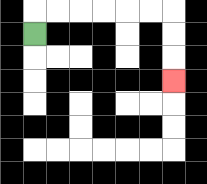{'start': '[1, 1]', 'end': '[7, 3]', 'path_directions': 'U,R,R,R,R,R,R,D,D,D', 'path_coordinates': '[[1, 1], [1, 0], [2, 0], [3, 0], [4, 0], [5, 0], [6, 0], [7, 0], [7, 1], [7, 2], [7, 3]]'}